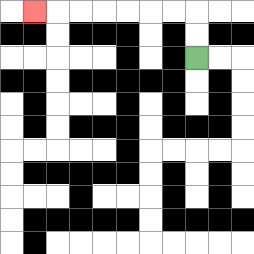{'start': '[8, 2]', 'end': '[1, 0]', 'path_directions': 'U,U,L,L,L,L,L,L,L', 'path_coordinates': '[[8, 2], [8, 1], [8, 0], [7, 0], [6, 0], [5, 0], [4, 0], [3, 0], [2, 0], [1, 0]]'}